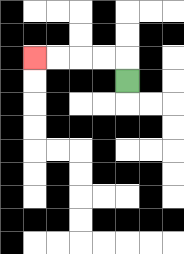{'start': '[5, 3]', 'end': '[1, 2]', 'path_directions': 'U,L,L,L,L', 'path_coordinates': '[[5, 3], [5, 2], [4, 2], [3, 2], [2, 2], [1, 2]]'}